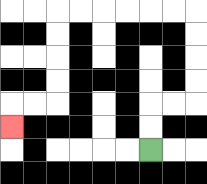{'start': '[6, 6]', 'end': '[0, 5]', 'path_directions': 'U,U,R,R,U,U,U,U,L,L,L,L,L,L,D,D,D,D,L,L,D', 'path_coordinates': '[[6, 6], [6, 5], [6, 4], [7, 4], [8, 4], [8, 3], [8, 2], [8, 1], [8, 0], [7, 0], [6, 0], [5, 0], [4, 0], [3, 0], [2, 0], [2, 1], [2, 2], [2, 3], [2, 4], [1, 4], [0, 4], [0, 5]]'}